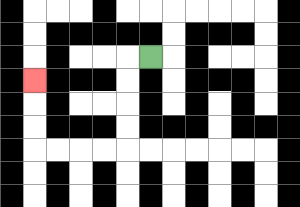{'start': '[6, 2]', 'end': '[1, 3]', 'path_directions': 'L,D,D,D,D,L,L,L,L,U,U,U', 'path_coordinates': '[[6, 2], [5, 2], [5, 3], [5, 4], [5, 5], [5, 6], [4, 6], [3, 6], [2, 6], [1, 6], [1, 5], [1, 4], [1, 3]]'}